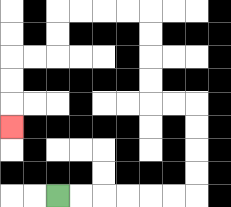{'start': '[2, 8]', 'end': '[0, 5]', 'path_directions': 'R,R,R,R,R,R,U,U,U,U,L,L,U,U,U,U,L,L,L,L,D,D,L,L,D,D,D', 'path_coordinates': '[[2, 8], [3, 8], [4, 8], [5, 8], [6, 8], [7, 8], [8, 8], [8, 7], [8, 6], [8, 5], [8, 4], [7, 4], [6, 4], [6, 3], [6, 2], [6, 1], [6, 0], [5, 0], [4, 0], [3, 0], [2, 0], [2, 1], [2, 2], [1, 2], [0, 2], [0, 3], [0, 4], [0, 5]]'}